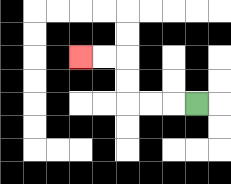{'start': '[8, 4]', 'end': '[3, 2]', 'path_directions': 'L,L,L,U,U,L,L', 'path_coordinates': '[[8, 4], [7, 4], [6, 4], [5, 4], [5, 3], [5, 2], [4, 2], [3, 2]]'}